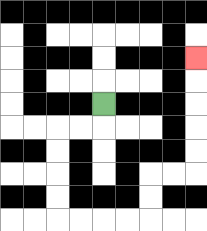{'start': '[4, 4]', 'end': '[8, 2]', 'path_directions': 'D,L,L,D,D,D,D,R,R,R,R,U,U,R,R,U,U,U,U,U', 'path_coordinates': '[[4, 4], [4, 5], [3, 5], [2, 5], [2, 6], [2, 7], [2, 8], [2, 9], [3, 9], [4, 9], [5, 9], [6, 9], [6, 8], [6, 7], [7, 7], [8, 7], [8, 6], [8, 5], [8, 4], [8, 3], [8, 2]]'}